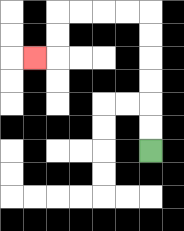{'start': '[6, 6]', 'end': '[1, 2]', 'path_directions': 'U,U,U,U,U,U,L,L,L,L,D,D,L', 'path_coordinates': '[[6, 6], [6, 5], [6, 4], [6, 3], [6, 2], [6, 1], [6, 0], [5, 0], [4, 0], [3, 0], [2, 0], [2, 1], [2, 2], [1, 2]]'}